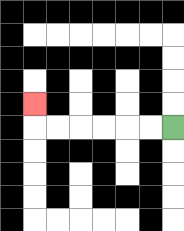{'start': '[7, 5]', 'end': '[1, 4]', 'path_directions': 'L,L,L,L,L,L,U', 'path_coordinates': '[[7, 5], [6, 5], [5, 5], [4, 5], [3, 5], [2, 5], [1, 5], [1, 4]]'}